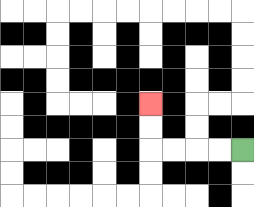{'start': '[10, 6]', 'end': '[6, 4]', 'path_directions': 'L,L,L,L,U,U', 'path_coordinates': '[[10, 6], [9, 6], [8, 6], [7, 6], [6, 6], [6, 5], [6, 4]]'}